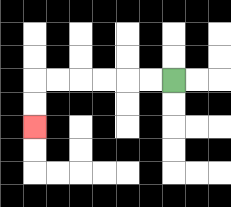{'start': '[7, 3]', 'end': '[1, 5]', 'path_directions': 'L,L,L,L,L,L,D,D', 'path_coordinates': '[[7, 3], [6, 3], [5, 3], [4, 3], [3, 3], [2, 3], [1, 3], [1, 4], [1, 5]]'}